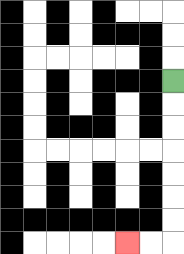{'start': '[7, 3]', 'end': '[5, 10]', 'path_directions': 'D,D,D,D,D,D,D,L,L', 'path_coordinates': '[[7, 3], [7, 4], [7, 5], [7, 6], [7, 7], [7, 8], [7, 9], [7, 10], [6, 10], [5, 10]]'}